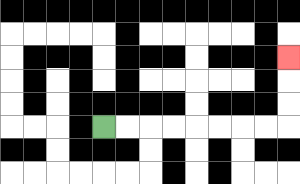{'start': '[4, 5]', 'end': '[12, 2]', 'path_directions': 'R,R,R,R,R,R,R,R,U,U,U', 'path_coordinates': '[[4, 5], [5, 5], [6, 5], [7, 5], [8, 5], [9, 5], [10, 5], [11, 5], [12, 5], [12, 4], [12, 3], [12, 2]]'}